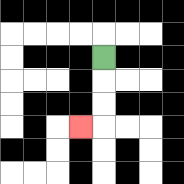{'start': '[4, 2]', 'end': '[3, 5]', 'path_directions': 'D,D,D,L', 'path_coordinates': '[[4, 2], [4, 3], [4, 4], [4, 5], [3, 5]]'}